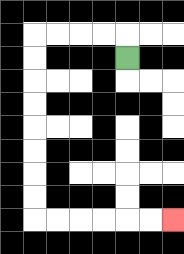{'start': '[5, 2]', 'end': '[7, 9]', 'path_directions': 'U,L,L,L,L,D,D,D,D,D,D,D,D,R,R,R,R,R,R', 'path_coordinates': '[[5, 2], [5, 1], [4, 1], [3, 1], [2, 1], [1, 1], [1, 2], [1, 3], [1, 4], [1, 5], [1, 6], [1, 7], [1, 8], [1, 9], [2, 9], [3, 9], [4, 9], [5, 9], [6, 9], [7, 9]]'}